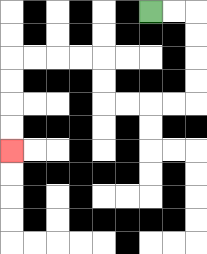{'start': '[6, 0]', 'end': '[0, 6]', 'path_directions': 'R,R,D,D,D,D,L,L,L,L,U,U,L,L,L,L,D,D,D,D', 'path_coordinates': '[[6, 0], [7, 0], [8, 0], [8, 1], [8, 2], [8, 3], [8, 4], [7, 4], [6, 4], [5, 4], [4, 4], [4, 3], [4, 2], [3, 2], [2, 2], [1, 2], [0, 2], [0, 3], [0, 4], [0, 5], [0, 6]]'}